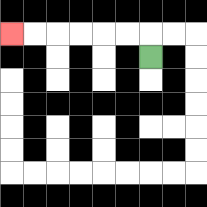{'start': '[6, 2]', 'end': '[0, 1]', 'path_directions': 'U,L,L,L,L,L,L', 'path_coordinates': '[[6, 2], [6, 1], [5, 1], [4, 1], [3, 1], [2, 1], [1, 1], [0, 1]]'}